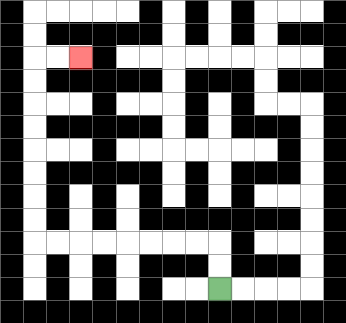{'start': '[9, 12]', 'end': '[3, 2]', 'path_directions': 'U,U,L,L,L,L,L,L,L,L,U,U,U,U,U,U,U,U,R,R', 'path_coordinates': '[[9, 12], [9, 11], [9, 10], [8, 10], [7, 10], [6, 10], [5, 10], [4, 10], [3, 10], [2, 10], [1, 10], [1, 9], [1, 8], [1, 7], [1, 6], [1, 5], [1, 4], [1, 3], [1, 2], [2, 2], [3, 2]]'}